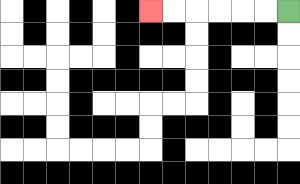{'start': '[12, 0]', 'end': '[6, 0]', 'path_directions': 'L,L,L,L,L,L', 'path_coordinates': '[[12, 0], [11, 0], [10, 0], [9, 0], [8, 0], [7, 0], [6, 0]]'}